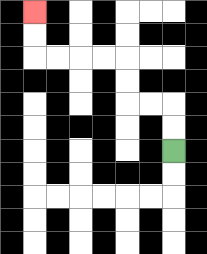{'start': '[7, 6]', 'end': '[1, 0]', 'path_directions': 'U,U,L,L,U,U,L,L,L,L,U,U', 'path_coordinates': '[[7, 6], [7, 5], [7, 4], [6, 4], [5, 4], [5, 3], [5, 2], [4, 2], [3, 2], [2, 2], [1, 2], [1, 1], [1, 0]]'}